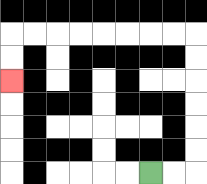{'start': '[6, 7]', 'end': '[0, 3]', 'path_directions': 'R,R,U,U,U,U,U,U,L,L,L,L,L,L,L,L,D,D', 'path_coordinates': '[[6, 7], [7, 7], [8, 7], [8, 6], [8, 5], [8, 4], [8, 3], [8, 2], [8, 1], [7, 1], [6, 1], [5, 1], [4, 1], [3, 1], [2, 1], [1, 1], [0, 1], [0, 2], [0, 3]]'}